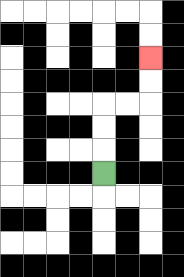{'start': '[4, 7]', 'end': '[6, 2]', 'path_directions': 'U,U,U,R,R,U,U', 'path_coordinates': '[[4, 7], [4, 6], [4, 5], [4, 4], [5, 4], [6, 4], [6, 3], [6, 2]]'}